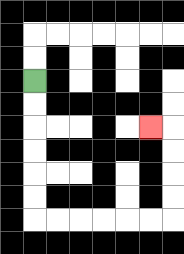{'start': '[1, 3]', 'end': '[6, 5]', 'path_directions': 'D,D,D,D,D,D,R,R,R,R,R,R,U,U,U,U,L', 'path_coordinates': '[[1, 3], [1, 4], [1, 5], [1, 6], [1, 7], [1, 8], [1, 9], [2, 9], [3, 9], [4, 9], [5, 9], [6, 9], [7, 9], [7, 8], [7, 7], [7, 6], [7, 5], [6, 5]]'}